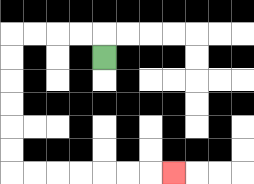{'start': '[4, 2]', 'end': '[7, 7]', 'path_directions': 'U,L,L,L,L,D,D,D,D,D,D,R,R,R,R,R,R,R', 'path_coordinates': '[[4, 2], [4, 1], [3, 1], [2, 1], [1, 1], [0, 1], [0, 2], [0, 3], [0, 4], [0, 5], [0, 6], [0, 7], [1, 7], [2, 7], [3, 7], [4, 7], [5, 7], [6, 7], [7, 7]]'}